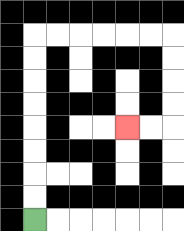{'start': '[1, 9]', 'end': '[5, 5]', 'path_directions': 'U,U,U,U,U,U,U,U,R,R,R,R,R,R,D,D,D,D,L,L', 'path_coordinates': '[[1, 9], [1, 8], [1, 7], [1, 6], [1, 5], [1, 4], [1, 3], [1, 2], [1, 1], [2, 1], [3, 1], [4, 1], [5, 1], [6, 1], [7, 1], [7, 2], [7, 3], [7, 4], [7, 5], [6, 5], [5, 5]]'}